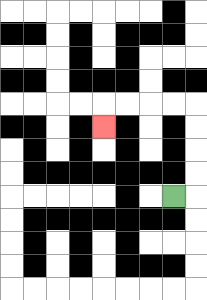{'start': '[7, 8]', 'end': '[4, 5]', 'path_directions': 'R,U,U,U,U,L,L,L,L,D', 'path_coordinates': '[[7, 8], [8, 8], [8, 7], [8, 6], [8, 5], [8, 4], [7, 4], [6, 4], [5, 4], [4, 4], [4, 5]]'}